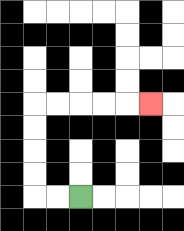{'start': '[3, 8]', 'end': '[6, 4]', 'path_directions': 'L,L,U,U,U,U,R,R,R,R,R', 'path_coordinates': '[[3, 8], [2, 8], [1, 8], [1, 7], [1, 6], [1, 5], [1, 4], [2, 4], [3, 4], [4, 4], [5, 4], [6, 4]]'}